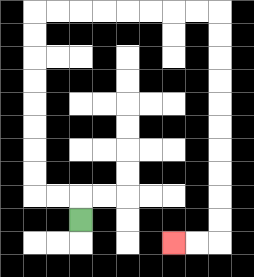{'start': '[3, 9]', 'end': '[7, 10]', 'path_directions': 'U,L,L,U,U,U,U,U,U,U,U,R,R,R,R,R,R,R,R,D,D,D,D,D,D,D,D,D,D,L,L', 'path_coordinates': '[[3, 9], [3, 8], [2, 8], [1, 8], [1, 7], [1, 6], [1, 5], [1, 4], [1, 3], [1, 2], [1, 1], [1, 0], [2, 0], [3, 0], [4, 0], [5, 0], [6, 0], [7, 0], [8, 0], [9, 0], [9, 1], [9, 2], [9, 3], [9, 4], [9, 5], [9, 6], [9, 7], [9, 8], [9, 9], [9, 10], [8, 10], [7, 10]]'}